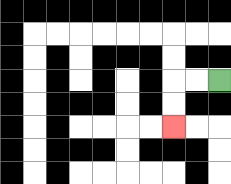{'start': '[9, 3]', 'end': '[7, 5]', 'path_directions': 'L,L,D,D', 'path_coordinates': '[[9, 3], [8, 3], [7, 3], [7, 4], [7, 5]]'}